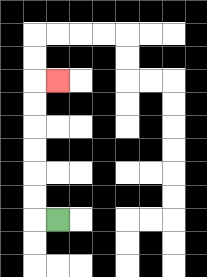{'start': '[2, 9]', 'end': '[2, 3]', 'path_directions': 'L,U,U,U,U,U,U,R', 'path_coordinates': '[[2, 9], [1, 9], [1, 8], [1, 7], [1, 6], [1, 5], [1, 4], [1, 3], [2, 3]]'}